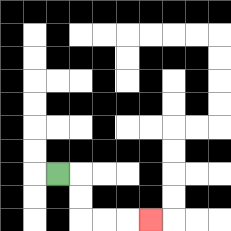{'start': '[2, 7]', 'end': '[6, 9]', 'path_directions': 'R,D,D,R,R,R', 'path_coordinates': '[[2, 7], [3, 7], [3, 8], [3, 9], [4, 9], [5, 9], [6, 9]]'}